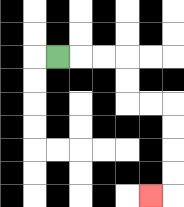{'start': '[2, 2]', 'end': '[6, 8]', 'path_directions': 'R,R,R,D,D,R,R,D,D,D,D,L', 'path_coordinates': '[[2, 2], [3, 2], [4, 2], [5, 2], [5, 3], [5, 4], [6, 4], [7, 4], [7, 5], [7, 6], [7, 7], [7, 8], [6, 8]]'}